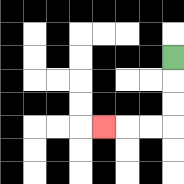{'start': '[7, 2]', 'end': '[4, 5]', 'path_directions': 'D,D,D,L,L,L', 'path_coordinates': '[[7, 2], [7, 3], [7, 4], [7, 5], [6, 5], [5, 5], [4, 5]]'}